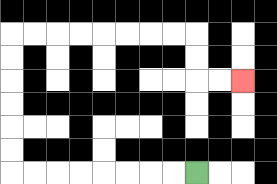{'start': '[8, 7]', 'end': '[10, 3]', 'path_directions': 'L,L,L,L,L,L,L,L,U,U,U,U,U,U,R,R,R,R,R,R,R,R,D,D,R,R', 'path_coordinates': '[[8, 7], [7, 7], [6, 7], [5, 7], [4, 7], [3, 7], [2, 7], [1, 7], [0, 7], [0, 6], [0, 5], [0, 4], [0, 3], [0, 2], [0, 1], [1, 1], [2, 1], [3, 1], [4, 1], [5, 1], [6, 1], [7, 1], [8, 1], [8, 2], [8, 3], [9, 3], [10, 3]]'}